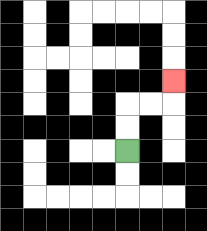{'start': '[5, 6]', 'end': '[7, 3]', 'path_directions': 'U,U,R,R,U', 'path_coordinates': '[[5, 6], [5, 5], [5, 4], [6, 4], [7, 4], [7, 3]]'}